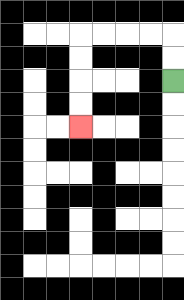{'start': '[7, 3]', 'end': '[3, 5]', 'path_directions': 'U,U,L,L,L,L,D,D,D,D', 'path_coordinates': '[[7, 3], [7, 2], [7, 1], [6, 1], [5, 1], [4, 1], [3, 1], [3, 2], [3, 3], [3, 4], [3, 5]]'}